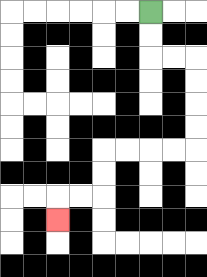{'start': '[6, 0]', 'end': '[2, 9]', 'path_directions': 'D,D,R,R,D,D,D,D,L,L,L,L,D,D,L,L,D', 'path_coordinates': '[[6, 0], [6, 1], [6, 2], [7, 2], [8, 2], [8, 3], [8, 4], [8, 5], [8, 6], [7, 6], [6, 6], [5, 6], [4, 6], [4, 7], [4, 8], [3, 8], [2, 8], [2, 9]]'}